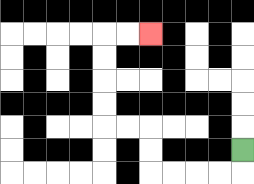{'start': '[10, 6]', 'end': '[6, 1]', 'path_directions': 'D,L,L,L,L,U,U,L,L,U,U,U,U,R,R', 'path_coordinates': '[[10, 6], [10, 7], [9, 7], [8, 7], [7, 7], [6, 7], [6, 6], [6, 5], [5, 5], [4, 5], [4, 4], [4, 3], [4, 2], [4, 1], [5, 1], [6, 1]]'}